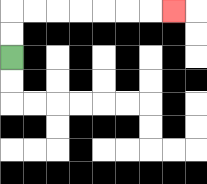{'start': '[0, 2]', 'end': '[7, 0]', 'path_directions': 'U,U,R,R,R,R,R,R,R', 'path_coordinates': '[[0, 2], [0, 1], [0, 0], [1, 0], [2, 0], [3, 0], [4, 0], [5, 0], [6, 0], [7, 0]]'}